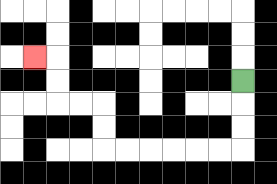{'start': '[10, 3]', 'end': '[1, 2]', 'path_directions': 'D,D,D,L,L,L,L,L,L,U,U,L,L,U,U,L', 'path_coordinates': '[[10, 3], [10, 4], [10, 5], [10, 6], [9, 6], [8, 6], [7, 6], [6, 6], [5, 6], [4, 6], [4, 5], [4, 4], [3, 4], [2, 4], [2, 3], [2, 2], [1, 2]]'}